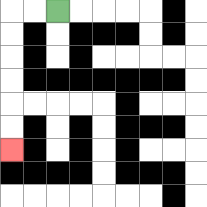{'start': '[2, 0]', 'end': '[0, 6]', 'path_directions': 'L,L,D,D,D,D,D,D', 'path_coordinates': '[[2, 0], [1, 0], [0, 0], [0, 1], [0, 2], [0, 3], [0, 4], [0, 5], [0, 6]]'}